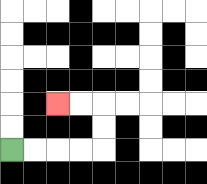{'start': '[0, 6]', 'end': '[2, 4]', 'path_directions': 'R,R,R,R,U,U,L,L', 'path_coordinates': '[[0, 6], [1, 6], [2, 6], [3, 6], [4, 6], [4, 5], [4, 4], [3, 4], [2, 4]]'}